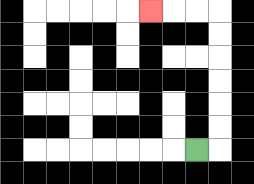{'start': '[8, 6]', 'end': '[6, 0]', 'path_directions': 'R,U,U,U,U,U,U,L,L,L', 'path_coordinates': '[[8, 6], [9, 6], [9, 5], [9, 4], [9, 3], [9, 2], [9, 1], [9, 0], [8, 0], [7, 0], [6, 0]]'}